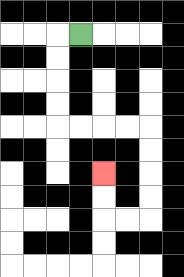{'start': '[3, 1]', 'end': '[4, 7]', 'path_directions': 'L,D,D,D,D,R,R,R,R,D,D,D,D,L,L,U,U', 'path_coordinates': '[[3, 1], [2, 1], [2, 2], [2, 3], [2, 4], [2, 5], [3, 5], [4, 5], [5, 5], [6, 5], [6, 6], [6, 7], [6, 8], [6, 9], [5, 9], [4, 9], [4, 8], [4, 7]]'}